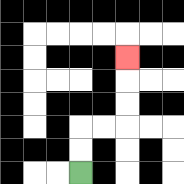{'start': '[3, 7]', 'end': '[5, 2]', 'path_directions': 'U,U,R,R,U,U,U', 'path_coordinates': '[[3, 7], [3, 6], [3, 5], [4, 5], [5, 5], [5, 4], [5, 3], [5, 2]]'}